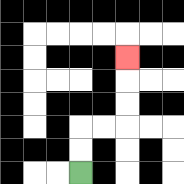{'start': '[3, 7]', 'end': '[5, 2]', 'path_directions': 'U,U,R,R,U,U,U', 'path_coordinates': '[[3, 7], [3, 6], [3, 5], [4, 5], [5, 5], [5, 4], [5, 3], [5, 2]]'}